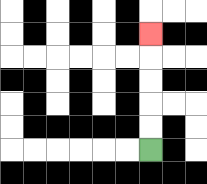{'start': '[6, 6]', 'end': '[6, 1]', 'path_directions': 'U,U,U,U,U', 'path_coordinates': '[[6, 6], [6, 5], [6, 4], [6, 3], [6, 2], [6, 1]]'}